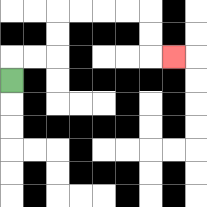{'start': '[0, 3]', 'end': '[7, 2]', 'path_directions': 'U,R,R,U,U,R,R,R,R,D,D,R', 'path_coordinates': '[[0, 3], [0, 2], [1, 2], [2, 2], [2, 1], [2, 0], [3, 0], [4, 0], [5, 0], [6, 0], [6, 1], [6, 2], [7, 2]]'}